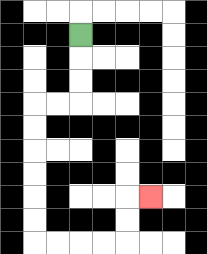{'start': '[3, 1]', 'end': '[6, 8]', 'path_directions': 'D,D,D,L,L,D,D,D,D,D,D,R,R,R,R,U,U,R', 'path_coordinates': '[[3, 1], [3, 2], [3, 3], [3, 4], [2, 4], [1, 4], [1, 5], [1, 6], [1, 7], [1, 8], [1, 9], [1, 10], [2, 10], [3, 10], [4, 10], [5, 10], [5, 9], [5, 8], [6, 8]]'}